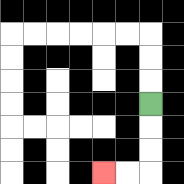{'start': '[6, 4]', 'end': '[4, 7]', 'path_directions': 'D,D,D,L,L', 'path_coordinates': '[[6, 4], [6, 5], [6, 6], [6, 7], [5, 7], [4, 7]]'}